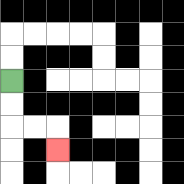{'start': '[0, 3]', 'end': '[2, 6]', 'path_directions': 'D,D,R,R,D', 'path_coordinates': '[[0, 3], [0, 4], [0, 5], [1, 5], [2, 5], [2, 6]]'}